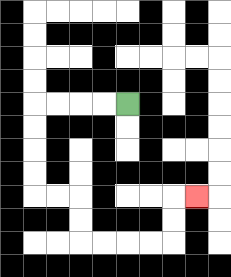{'start': '[5, 4]', 'end': '[8, 8]', 'path_directions': 'L,L,L,L,D,D,D,D,R,R,D,D,R,R,R,R,U,U,R', 'path_coordinates': '[[5, 4], [4, 4], [3, 4], [2, 4], [1, 4], [1, 5], [1, 6], [1, 7], [1, 8], [2, 8], [3, 8], [3, 9], [3, 10], [4, 10], [5, 10], [6, 10], [7, 10], [7, 9], [7, 8], [8, 8]]'}